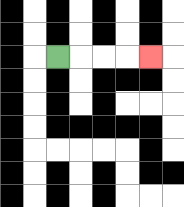{'start': '[2, 2]', 'end': '[6, 2]', 'path_directions': 'R,R,R,R', 'path_coordinates': '[[2, 2], [3, 2], [4, 2], [5, 2], [6, 2]]'}